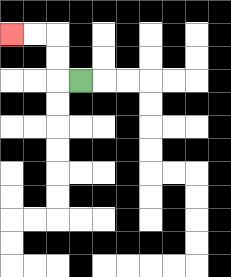{'start': '[3, 3]', 'end': '[0, 1]', 'path_directions': 'L,U,U,L,L', 'path_coordinates': '[[3, 3], [2, 3], [2, 2], [2, 1], [1, 1], [0, 1]]'}